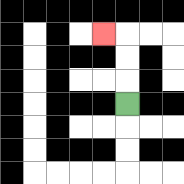{'start': '[5, 4]', 'end': '[4, 1]', 'path_directions': 'U,U,U,L', 'path_coordinates': '[[5, 4], [5, 3], [5, 2], [5, 1], [4, 1]]'}